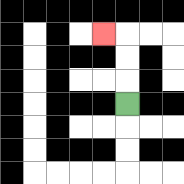{'start': '[5, 4]', 'end': '[4, 1]', 'path_directions': 'U,U,U,L', 'path_coordinates': '[[5, 4], [5, 3], [5, 2], [5, 1], [4, 1]]'}